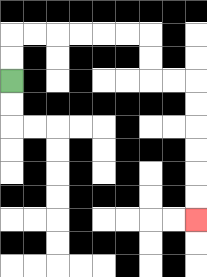{'start': '[0, 3]', 'end': '[8, 9]', 'path_directions': 'U,U,R,R,R,R,R,R,D,D,R,R,D,D,D,D,D,D', 'path_coordinates': '[[0, 3], [0, 2], [0, 1], [1, 1], [2, 1], [3, 1], [4, 1], [5, 1], [6, 1], [6, 2], [6, 3], [7, 3], [8, 3], [8, 4], [8, 5], [8, 6], [8, 7], [8, 8], [8, 9]]'}